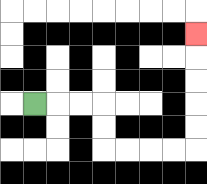{'start': '[1, 4]', 'end': '[8, 1]', 'path_directions': 'R,R,R,D,D,R,R,R,R,U,U,U,U,U', 'path_coordinates': '[[1, 4], [2, 4], [3, 4], [4, 4], [4, 5], [4, 6], [5, 6], [6, 6], [7, 6], [8, 6], [8, 5], [8, 4], [8, 3], [8, 2], [8, 1]]'}